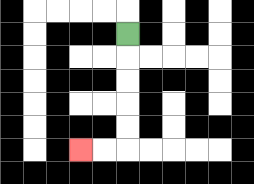{'start': '[5, 1]', 'end': '[3, 6]', 'path_directions': 'D,D,D,D,D,L,L', 'path_coordinates': '[[5, 1], [5, 2], [5, 3], [5, 4], [5, 5], [5, 6], [4, 6], [3, 6]]'}